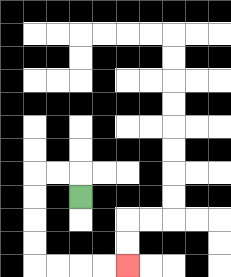{'start': '[3, 8]', 'end': '[5, 11]', 'path_directions': 'U,L,L,D,D,D,D,R,R,R,R', 'path_coordinates': '[[3, 8], [3, 7], [2, 7], [1, 7], [1, 8], [1, 9], [1, 10], [1, 11], [2, 11], [3, 11], [4, 11], [5, 11]]'}